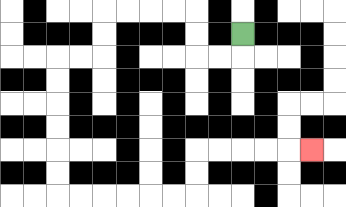{'start': '[10, 1]', 'end': '[13, 6]', 'path_directions': 'D,L,L,U,U,L,L,L,L,D,D,L,L,D,D,D,D,D,D,R,R,R,R,R,R,U,U,R,R,R,R,R', 'path_coordinates': '[[10, 1], [10, 2], [9, 2], [8, 2], [8, 1], [8, 0], [7, 0], [6, 0], [5, 0], [4, 0], [4, 1], [4, 2], [3, 2], [2, 2], [2, 3], [2, 4], [2, 5], [2, 6], [2, 7], [2, 8], [3, 8], [4, 8], [5, 8], [6, 8], [7, 8], [8, 8], [8, 7], [8, 6], [9, 6], [10, 6], [11, 6], [12, 6], [13, 6]]'}